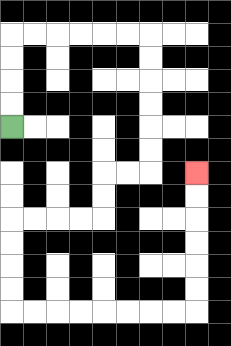{'start': '[0, 5]', 'end': '[8, 7]', 'path_directions': 'U,U,U,U,R,R,R,R,R,R,D,D,D,D,D,D,L,L,D,D,L,L,L,L,D,D,D,D,R,R,R,R,R,R,R,R,U,U,U,U,U,U', 'path_coordinates': '[[0, 5], [0, 4], [0, 3], [0, 2], [0, 1], [1, 1], [2, 1], [3, 1], [4, 1], [5, 1], [6, 1], [6, 2], [6, 3], [6, 4], [6, 5], [6, 6], [6, 7], [5, 7], [4, 7], [4, 8], [4, 9], [3, 9], [2, 9], [1, 9], [0, 9], [0, 10], [0, 11], [0, 12], [0, 13], [1, 13], [2, 13], [3, 13], [4, 13], [5, 13], [6, 13], [7, 13], [8, 13], [8, 12], [8, 11], [8, 10], [8, 9], [8, 8], [8, 7]]'}